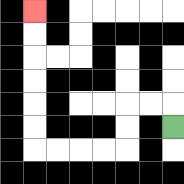{'start': '[7, 5]', 'end': '[1, 0]', 'path_directions': 'U,L,L,D,D,L,L,L,L,U,U,U,U,U,U', 'path_coordinates': '[[7, 5], [7, 4], [6, 4], [5, 4], [5, 5], [5, 6], [4, 6], [3, 6], [2, 6], [1, 6], [1, 5], [1, 4], [1, 3], [1, 2], [1, 1], [1, 0]]'}